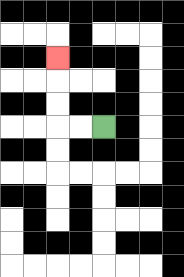{'start': '[4, 5]', 'end': '[2, 2]', 'path_directions': 'L,L,U,U,U', 'path_coordinates': '[[4, 5], [3, 5], [2, 5], [2, 4], [2, 3], [2, 2]]'}